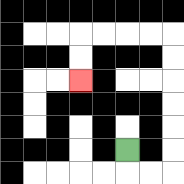{'start': '[5, 6]', 'end': '[3, 3]', 'path_directions': 'D,R,R,U,U,U,U,U,U,L,L,L,L,D,D', 'path_coordinates': '[[5, 6], [5, 7], [6, 7], [7, 7], [7, 6], [7, 5], [7, 4], [7, 3], [7, 2], [7, 1], [6, 1], [5, 1], [4, 1], [3, 1], [3, 2], [3, 3]]'}